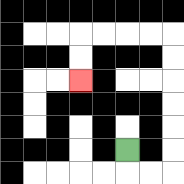{'start': '[5, 6]', 'end': '[3, 3]', 'path_directions': 'D,R,R,U,U,U,U,U,U,L,L,L,L,D,D', 'path_coordinates': '[[5, 6], [5, 7], [6, 7], [7, 7], [7, 6], [7, 5], [7, 4], [7, 3], [7, 2], [7, 1], [6, 1], [5, 1], [4, 1], [3, 1], [3, 2], [3, 3]]'}